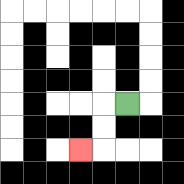{'start': '[5, 4]', 'end': '[3, 6]', 'path_directions': 'L,D,D,L', 'path_coordinates': '[[5, 4], [4, 4], [4, 5], [4, 6], [3, 6]]'}